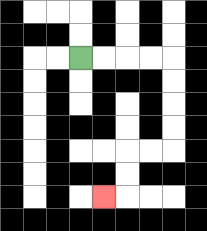{'start': '[3, 2]', 'end': '[4, 8]', 'path_directions': 'R,R,R,R,D,D,D,D,L,L,D,D,L', 'path_coordinates': '[[3, 2], [4, 2], [5, 2], [6, 2], [7, 2], [7, 3], [7, 4], [7, 5], [7, 6], [6, 6], [5, 6], [5, 7], [5, 8], [4, 8]]'}